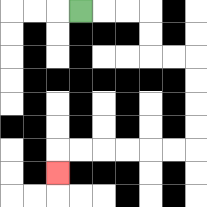{'start': '[3, 0]', 'end': '[2, 7]', 'path_directions': 'R,R,R,D,D,R,R,D,D,D,D,L,L,L,L,L,L,D', 'path_coordinates': '[[3, 0], [4, 0], [5, 0], [6, 0], [6, 1], [6, 2], [7, 2], [8, 2], [8, 3], [8, 4], [8, 5], [8, 6], [7, 6], [6, 6], [5, 6], [4, 6], [3, 6], [2, 6], [2, 7]]'}